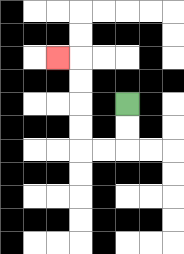{'start': '[5, 4]', 'end': '[2, 2]', 'path_directions': 'D,D,L,L,U,U,U,U,L', 'path_coordinates': '[[5, 4], [5, 5], [5, 6], [4, 6], [3, 6], [3, 5], [3, 4], [3, 3], [3, 2], [2, 2]]'}